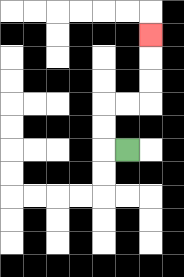{'start': '[5, 6]', 'end': '[6, 1]', 'path_directions': 'L,U,U,R,R,U,U,U', 'path_coordinates': '[[5, 6], [4, 6], [4, 5], [4, 4], [5, 4], [6, 4], [6, 3], [6, 2], [6, 1]]'}